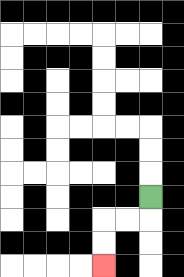{'start': '[6, 8]', 'end': '[4, 11]', 'path_directions': 'D,L,L,D,D', 'path_coordinates': '[[6, 8], [6, 9], [5, 9], [4, 9], [4, 10], [4, 11]]'}